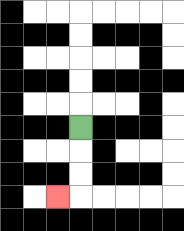{'start': '[3, 5]', 'end': '[2, 8]', 'path_directions': 'D,D,D,L', 'path_coordinates': '[[3, 5], [3, 6], [3, 7], [3, 8], [2, 8]]'}